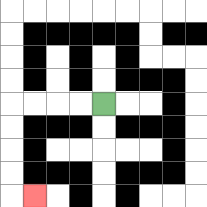{'start': '[4, 4]', 'end': '[1, 8]', 'path_directions': 'L,L,L,L,D,D,D,D,R', 'path_coordinates': '[[4, 4], [3, 4], [2, 4], [1, 4], [0, 4], [0, 5], [0, 6], [0, 7], [0, 8], [1, 8]]'}